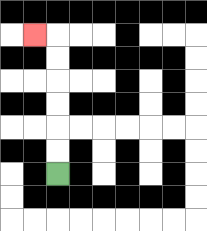{'start': '[2, 7]', 'end': '[1, 1]', 'path_directions': 'U,U,U,U,U,U,L', 'path_coordinates': '[[2, 7], [2, 6], [2, 5], [2, 4], [2, 3], [2, 2], [2, 1], [1, 1]]'}